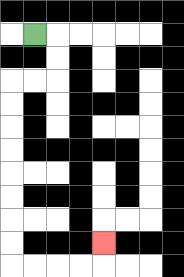{'start': '[1, 1]', 'end': '[4, 10]', 'path_directions': 'R,D,D,L,L,D,D,D,D,D,D,D,D,R,R,R,R,U', 'path_coordinates': '[[1, 1], [2, 1], [2, 2], [2, 3], [1, 3], [0, 3], [0, 4], [0, 5], [0, 6], [0, 7], [0, 8], [0, 9], [0, 10], [0, 11], [1, 11], [2, 11], [3, 11], [4, 11], [4, 10]]'}